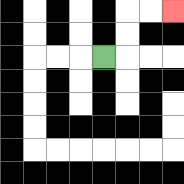{'start': '[4, 2]', 'end': '[7, 0]', 'path_directions': 'R,U,U,R,R', 'path_coordinates': '[[4, 2], [5, 2], [5, 1], [5, 0], [6, 0], [7, 0]]'}